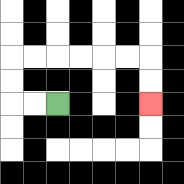{'start': '[2, 4]', 'end': '[6, 4]', 'path_directions': 'L,L,U,U,R,R,R,R,R,R,D,D', 'path_coordinates': '[[2, 4], [1, 4], [0, 4], [0, 3], [0, 2], [1, 2], [2, 2], [3, 2], [4, 2], [5, 2], [6, 2], [6, 3], [6, 4]]'}